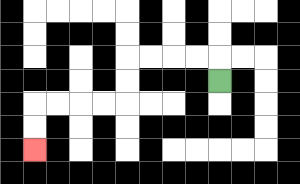{'start': '[9, 3]', 'end': '[1, 6]', 'path_directions': 'U,L,L,L,L,D,D,L,L,L,L,D,D', 'path_coordinates': '[[9, 3], [9, 2], [8, 2], [7, 2], [6, 2], [5, 2], [5, 3], [5, 4], [4, 4], [3, 4], [2, 4], [1, 4], [1, 5], [1, 6]]'}